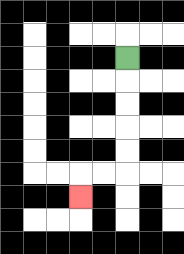{'start': '[5, 2]', 'end': '[3, 8]', 'path_directions': 'D,D,D,D,D,L,L,D', 'path_coordinates': '[[5, 2], [5, 3], [5, 4], [5, 5], [5, 6], [5, 7], [4, 7], [3, 7], [3, 8]]'}